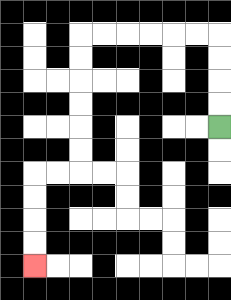{'start': '[9, 5]', 'end': '[1, 11]', 'path_directions': 'U,U,U,U,L,L,L,L,L,L,D,D,D,D,D,D,L,L,D,D,D,D', 'path_coordinates': '[[9, 5], [9, 4], [9, 3], [9, 2], [9, 1], [8, 1], [7, 1], [6, 1], [5, 1], [4, 1], [3, 1], [3, 2], [3, 3], [3, 4], [3, 5], [3, 6], [3, 7], [2, 7], [1, 7], [1, 8], [1, 9], [1, 10], [1, 11]]'}